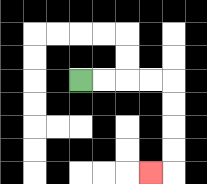{'start': '[3, 3]', 'end': '[6, 7]', 'path_directions': 'R,R,R,R,D,D,D,D,L', 'path_coordinates': '[[3, 3], [4, 3], [5, 3], [6, 3], [7, 3], [7, 4], [7, 5], [7, 6], [7, 7], [6, 7]]'}